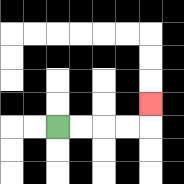{'start': '[2, 5]', 'end': '[6, 4]', 'path_directions': 'R,R,R,R,U', 'path_coordinates': '[[2, 5], [3, 5], [4, 5], [5, 5], [6, 5], [6, 4]]'}